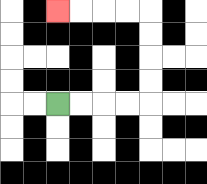{'start': '[2, 4]', 'end': '[2, 0]', 'path_directions': 'R,R,R,R,U,U,U,U,L,L,L,L', 'path_coordinates': '[[2, 4], [3, 4], [4, 4], [5, 4], [6, 4], [6, 3], [6, 2], [6, 1], [6, 0], [5, 0], [4, 0], [3, 0], [2, 0]]'}